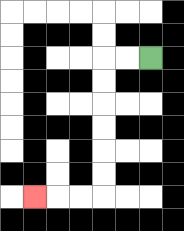{'start': '[6, 2]', 'end': '[1, 8]', 'path_directions': 'L,L,D,D,D,D,D,D,L,L,L', 'path_coordinates': '[[6, 2], [5, 2], [4, 2], [4, 3], [4, 4], [4, 5], [4, 6], [4, 7], [4, 8], [3, 8], [2, 8], [1, 8]]'}